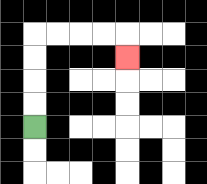{'start': '[1, 5]', 'end': '[5, 2]', 'path_directions': 'U,U,U,U,R,R,R,R,D', 'path_coordinates': '[[1, 5], [1, 4], [1, 3], [1, 2], [1, 1], [2, 1], [3, 1], [4, 1], [5, 1], [5, 2]]'}